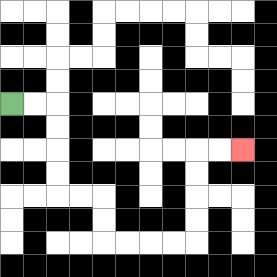{'start': '[0, 4]', 'end': '[10, 6]', 'path_directions': 'R,R,D,D,D,D,R,R,D,D,R,R,R,R,U,U,U,U,R,R', 'path_coordinates': '[[0, 4], [1, 4], [2, 4], [2, 5], [2, 6], [2, 7], [2, 8], [3, 8], [4, 8], [4, 9], [4, 10], [5, 10], [6, 10], [7, 10], [8, 10], [8, 9], [8, 8], [8, 7], [8, 6], [9, 6], [10, 6]]'}